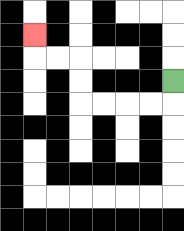{'start': '[7, 3]', 'end': '[1, 1]', 'path_directions': 'D,L,L,L,L,U,U,L,L,U', 'path_coordinates': '[[7, 3], [7, 4], [6, 4], [5, 4], [4, 4], [3, 4], [3, 3], [3, 2], [2, 2], [1, 2], [1, 1]]'}